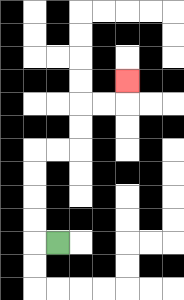{'start': '[2, 10]', 'end': '[5, 3]', 'path_directions': 'L,U,U,U,U,R,R,U,U,R,R,U', 'path_coordinates': '[[2, 10], [1, 10], [1, 9], [1, 8], [1, 7], [1, 6], [2, 6], [3, 6], [3, 5], [3, 4], [4, 4], [5, 4], [5, 3]]'}